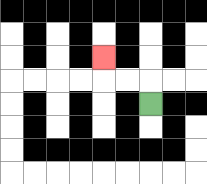{'start': '[6, 4]', 'end': '[4, 2]', 'path_directions': 'U,L,L,U', 'path_coordinates': '[[6, 4], [6, 3], [5, 3], [4, 3], [4, 2]]'}